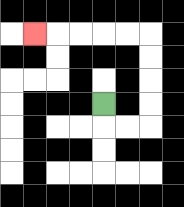{'start': '[4, 4]', 'end': '[1, 1]', 'path_directions': 'D,R,R,U,U,U,U,L,L,L,L,L', 'path_coordinates': '[[4, 4], [4, 5], [5, 5], [6, 5], [6, 4], [6, 3], [6, 2], [6, 1], [5, 1], [4, 1], [3, 1], [2, 1], [1, 1]]'}